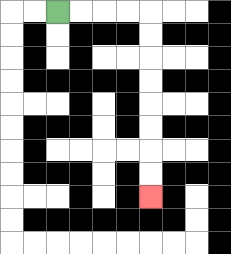{'start': '[2, 0]', 'end': '[6, 8]', 'path_directions': 'R,R,R,R,D,D,D,D,D,D,D,D', 'path_coordinates': '[[2, 0], [3, 0], [4, 0], [5, 0], [6, 0], [6, 1], [6, 2], [6, 3], [6, 4], [6, 5], [6, 6], [6, 7], [6, 8]]'}